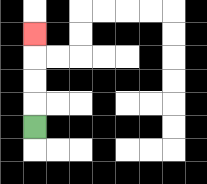{'start': '[1, 5]', 'end': '[1, 1]', 'path_directions': 'U,U,U,U', 'path_coordinates': '[[1, 5], [1, 4], [1, 3], [1, 2], [1, 1]]'}